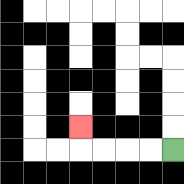{'start': '[7, 6]', 'end': '[3, 5]', 'path_directions': 'L,L,L,L,U', 'path_coordinates': '[[7, 6], [6, 6], [5, 6], [4, 6], [3, 6], [3, 5]]'}